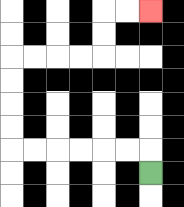{'start': '[6, 7]', 'end': '[6, 0]', 'path_directions': 'U,L,L,L,L,L,L,U,U,U,U,R,R,R,R,U,U,R,R', 'path_coordinates': '[[6, 7], [6, 6], [5, 6], [4, 6], [3, 6], [2, 6], [1, 6], [0, 6], [0, 5], [0, 4], [0, 3], [0, 2], [1, 2], [2, 2], [3, 2], [4, 2], [4, 1], [4, 0], [5, 0], [6, 0]]'}